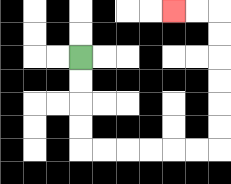{'start': '[3, 2]', 'end': '[7, 0]', 'path_directions': 'D,D,D,D,R,R,R,R,R,R,U,U,U,U,U,U,L,L', 'path_coordinates': '[[3, 2], [3, 3], [3, 4], [3, 5], [3, 6], [4, 6], [5, 6], [6, 6], [7, 6], [8, 6], [9, 6], [9, 5], [9, 4], [9, 3], [9, 2], [9, 1], [9, 0], [8, 0], [7, 0]]'}